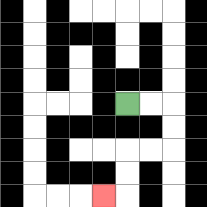{'start': '[5, 4]', 'end': '[4, 8]', 'path_directions': 'R,R,D,D,L,L,D,D,L', 'path_coordinates': '[[5, 4], [6, 4], [7, 4], [7, 5], [7, 6], [6, 6], [5, 6], [5, 7], [5, 8], [4, 8]]'}